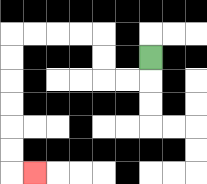{'start': '[6, 2]', 'end': '[1, 7]', 'path_directions': 'D,L,L,U,U,L,L,L,L,D,D,D,D,D,D,R', 'path_coordinates': '[[6, 2], [6, 3], [5, 3], [4, 3], [4, 2], [4, 1], [3, 1], [2, 1], [1, 1], [0, 1], [0, 2], [0, 3], [0, 4], [0, 5], [0, 6], [0, 7], [1, 7]]'}